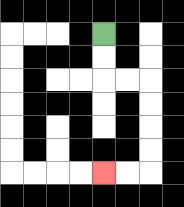{'start': '[4, 1]', 'end': '[4, 7]', 'path_directions': 'D,D,R,R,D,D,D,D,L,L', 'path_coordinates': '[[4, 1], [4, 2], [4, 3], [5, 3], [6, 3], [6, 4], [6, 5], [6, 6], [6, 7], [5, 7], [4, 7]]'}